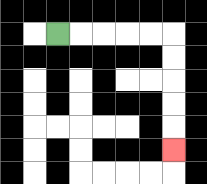{'start': '[2, 1]', 'end': '[7, 6]', 'path_directions': 'R,R,R,R,R,D,D,D,D,D', 'path_coordinates': '[[2, 1], [3, 1], [4, 1], [5, 1], [6, 1], [7, 1], [7, 2], [7, 3], [7, 4], [7, 5], [7, 6]]'}